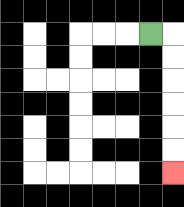{'start': '[6, 1]', 'end': '[7, 7]', 'path_directions': 'R,D,D,D,D,D,D', 'path_coordinates': '[[6, 1], [7, 1], [7, 2], [7, 3], [7, 4], [7, 5], [7, 6], [7, 7]]'}